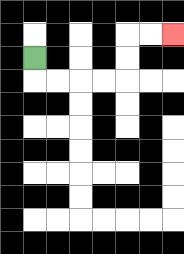{'start': '[1, 2]', 'end': '[7, 1]', 'path_directions': 'D,R,R,R,R,U,U,R,R', 'path_coordinates': '[[1, 2], [1, 3], [2, 3], [3, 3], [4, 3], [5, 3], [5, 2], [5, 1], [6, 1], [7, 1]]'}